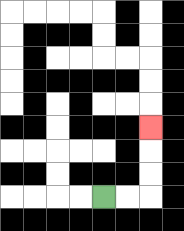{'start': '[4, 8]', 'end': '[6, 5]', 'path_directions': 'R,R,U,U,U', 'path_coordinates': '[[4, 8], [5, 8], [6, 8], [6, 7], [6, 6], [6, 5]]'}